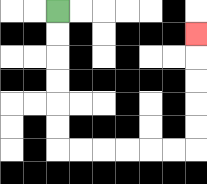{'start': '[2, 0]', 'end': '[8, 1]', 'path_directions': 'D,D,D,D,D,D,R,R,R,R,R,R,U,U,U,U,U', 'path_coordinates': '[[2, 0], [2, 1], [2, 2], [2, 3], [2, 4], [2, 5], [2, 6], [3, 6], [4, 6], [5, 6], [6, 6], [7, 6], [8, 6], [8, 5], [8, 4], [8, 3], [8, 2], [8, 1]]'}